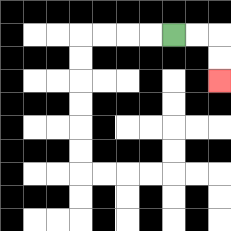{'start': '[7, 1]', 'end': '[9, 3]', 'path_directions': 'R,R,D,D', 'path_coordinates': '[[7, 1], [8, 1], [9, 1], [9, 2], [9, 3]]'}